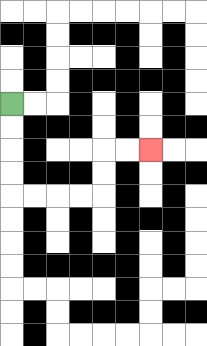{'start': '[0, 4]', 'end': '[6, 6]', 'path_directions': 'D,D,D,D,R,R,R,R,U,U,R,R', 'path_coordinates': '[[0, 4], [0, 5], [0, 6], [0, 7], [0, 8], [1, 8], [2, 8], [3, 8], [4, 8], [4, 7], [4, 6], [5, 6], [6, 6]]'}